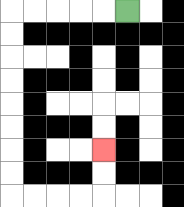{'start': '[5, 0]', 'end': '[4, 6]', 'path_directions': 'L,L,L,L,L,D,D,D,D,D,D,D,D,R,R,R,R,U,U', 'path_coordinates': '[[5, 0], [4, 0], [3, 0], [2, 0], [1, 0], [0, 0], [0, 1], [0, 2], [0, 3], [0, 4], [0, 5], [0, 6], [0, 7], [0, 8], [1, 8], [2, 8], [3, 8], [4, 8], [4, 7], [4, 6]]'}